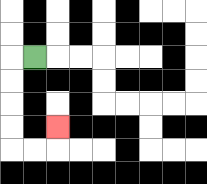{'start': '[1, 2]', 'end': '[2, 5]', 'path_directions': 'L,D,D,D,D,R,R,U', 'path_coordinates': '[[1, 2], [0, 2], [0, 3], [0, 4], [0, 5], [0, 6], [1, 6], [2, 6], [2, 5]]'}